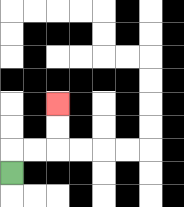{'start': '[0, 7]', 'end': '[2, 4]', 'path_directions': 'U,R,R,U,U', 'path_coordinates': '[[0, 7], [0, 6], [1, 6], [2, 6], [2, 5], [2, 4]]'}